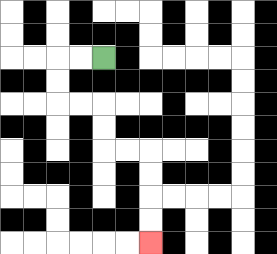{'start': '[4, 2]', 'end': '[6, 10]', 'path_directions': 'L,L,D,D,R,R,D,D,R,R,D,D,D,D', 'path_coordinates': '[[4, 2], [3, 2], [2, 2], [2, 3], [2, 4], [3, 4], [4, 4], [4, 5], [4, 6], [5, 6], [6, 6], [6, 7], [6, 8], [6, 9], [6, 10]]'}